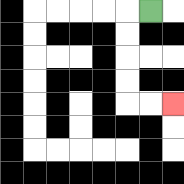{'start': '[6, 0]', 'end': '[7, 4]', 'path_directions': 'L,D,D,D,D,R,R', 'path_coordinates': '[[6, 0], [5, 0], [5, 1], [5, 2], [5, 3], [5, 4], [6, 4], [7, 4]]'}